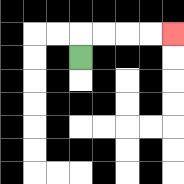{'start': '[3, 2]', 'end': '[7, 1]', 'path_directions': 'U,R,R,R,R', 'path_coordinates': '[[3, 2], [3, 1], [4, 1], [5, 1], [6, 1], [7, 1]]'}